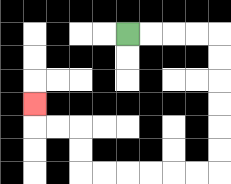{'start': '[5, 1]', 'end': '[1, 4]', 'path_directions': 'R,R,R,R,D,D,D,D,D,D,L,L,L,L,L,L,U,U,L,L,U', 'path_coordinates': '[[5, 1], [6, 1], [7, 1], [8, 1], [9, 1], [9, 2], [9, 3], [9, 4], [9, 5], [9, 6], [9, 7], [8, 7], [7, 7], [6, 7], [5, 7], [4, 7], [3, 7], [3, 6], [3, 5], [2, 5], [1, 5], [1, 4]]'}